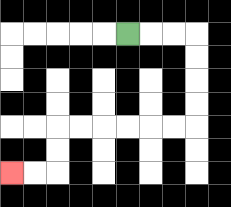{'start': '[5, 1]', 'end': '[0, 7]', 'path_directions': 'R,R,R,D,D,D,D,L,L,L,L,L,L,D,D,L,L', 'path_coordinates': '[[5, 1], [6, 1], [7, 1], [8, 1], [8, 2], [8, 3], [8, 4], [8, 5], [7, 5], [6, 5], [5, 5], [4, 5], [3, 5], [2, 5], [2, 6], [2, 7], [1, 7], [0, 7]]'}